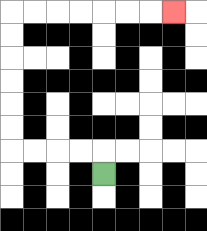{'start': '[4, 7]', 'end': '[7, 0]', 'path_directions': 'U,L,L,L,L,U,U,U,U,U,U,R,R,R,R,R,R,R', 'path_coordinates': '[[4, 7], [4, 6], [3, 6], [2, 6], [1, 6], [0, 6], [0, 5], [0, 4], [0, 3], [0, 2], [0, 1], [0, 0], [1, 0], [2, 0], [3, 0], [4, 0], [5, 0], [6, 0], [7, 0]]'}